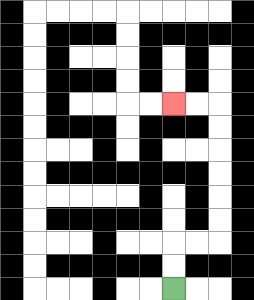{'start': '[7, 12]', 'end': '[7, 4]', 'path_directions': 'U,U,R,R,U,U,U,U,U,U,L,L', 'path_coordinates': '[[7, 12], [7, 11], [7, 10], [8, 10], [9, 10], [9, 9], [9, 8], [9, 7], [9, 6], [9, 5], [9, 4], [8, 4], [7, 4]]'}